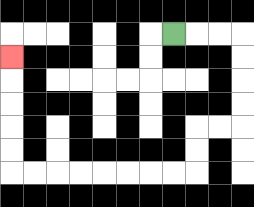{'start': '[7, 1]', 'end': '[0, 2]', 'path_directions': 'R,R,R,D,D,D,D,L,L,D,D,L,L,L,L,L,L,L,L,U,U,U,U,U', 'path_coordinates': '[[7, 1], [8, 1], [9, 1], [10, 1], [10, 2], [10, 3], [10, 4], [10, 5], [9, 5], [8, 5], [8, 6], [8, 7], [7, 7], [6, 7], [5, 7], [4, 7], [3, 7], [2, 7], [1, 7], [0, 7], [0, 6], [0, 5], [0, 4], [0, 3], [0, 2]]'}